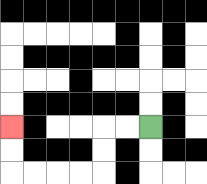{'start': '[6, 5]', 'end': '[0, 5]', 'path_directions': 'L,L,D,D,L,L,L,L,U,U', 'path_coordinates': '[[6, 5], [5, 5], [4, 5], [4, 6], [4, 7], [3, 7], [2, 7], [1, 7], [0, 7], [0, 6], [0, 5]]'}